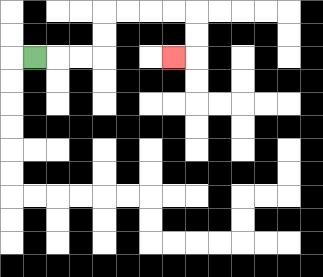{'start': '[1, 2]', 'end': '[7, 2]', 'path_directions': 'R,R,R,U,U,R,R,R,R,D,D,L', 'path_coordinates': '[[1, 2], [2, 2], [3, 2], [4, 2], [4, 1], [4, 0], [5, 0], [6, 0], [7, 0], [8, 0], [8, 1], [8, 2], [7, 2]]'}